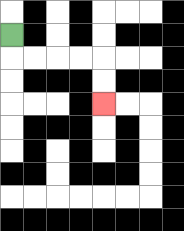{'start': '[0, 1]', 'end': '[4, 4]', 'path_directions': 'D,R,R,R,R,D,D', 'path_coordinates': '[[0, 1], [0, 2], [1, 2], [2, 2], [3, 2], [4, 2], [4, 3], [4, 4]]'}